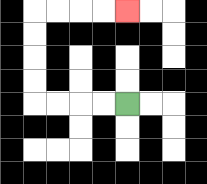{'start': '[5, 4]', 'end': '[5, 0]', 'path_directions': 'L,L,L,L,U,U,U,U,R,R,R,R', 'path_coordinates': '[[5, 4], [4, 4], [3, 4], [2, 4], [1, 4], [1, 3], [1, 2], [1, 1], [1, 0], [2, 0], [3, 0], [4, 0], [5, 0]]'}